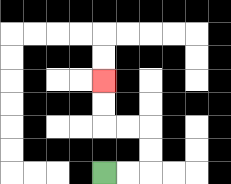{'start': '[4, 7]', 'end': '[4, 3]', 'path_directions': 'R,R,U,U,L,L,U,U', 'path_coordinates': '[[4, 7], [5, 7], [6, 7], [6, 6], [6, 5], [5, 5], [4, 5], [4, 4], [4, 3]]'}